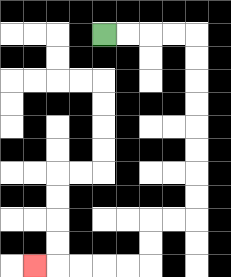{'start': '[4, 1]', 'end': '[1, 11]', 'path_directions': 'R,R,R,R,D,D,D,D,D,D,D,D,L,L,D,D,L,L,L,L,L', 'path_coordinates': '[[4, 1], [5, 1], [6, 1], [7, 1], [8, 1], [8, 2], [8, 3], [8, 4], [8, 5], [8, 6], [8, 7], [8, 8], [8, 9], [7, 9], [6, 9], [6, 10], [6, 11], [5, 11], [4, 11], [3, 11], [2, 11], [1, 11]]'}